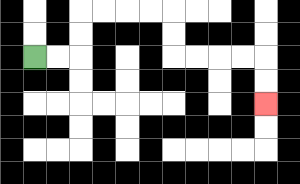{'start': '[1, 2]', 'end': '[11, 4]', 'path_directions': 'R,R,U,U,R,R,R,R,D,D,R,R,R,R,D,D', 'path_coordinates': '[[1, 2], [2, 2], [3, 2], [3, 1], [3, 0], [4, 0], [5, 0], [6, 0], [7, 0], [7, 1], [7, 2], [8, 2], [9, 2], [10, 2], [11, 2], [11, 3], [11, 4]]'}